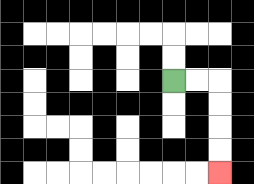{'start': '[7, 3]', 'end': '[9, 7]', 'path_directions': 'R,R,D,D,D,D', 'path_coordinates': '[[7, 3], [8, 3], [9, 3], [9, 4], [9, 5], [9, 6], [9, 7]]'}